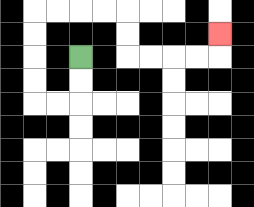{'start': '[3, 2]', 'end': '[9, 1]', 'path_directions': 'D,D,L,L,U,U,U,U,R,R,R,R,D,D,R,R,R,R,U', 'path_coordinates': '[[3, 2], [3, 3], [3, 4], [2, 4], [1, 4], [1, 3], [1, 2], [1, 1], [1, 0], [2, 0], [3, 0], [4, 0], [5, 0], [5, 1], [5, 2], [6, 2], [7, 2], [8, 2], [9, 2], [9, 1]]'}